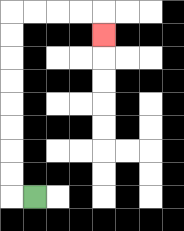{'start': '[1, 8]', 'end': '[4, 1]', 'path_directions': 'L,U,U,U,U,U,U,U,U,R,R,R,R,D', 'path_coordinates': '[[1, 8], [0, 8], [0, 7], [0, 6], [0, 5], [0, 4], [0, 3], [0, 2], [0, 1], [0, 0], [1, 0], [2, 0], [3, 0], [4, 0], [4, 1]]'}